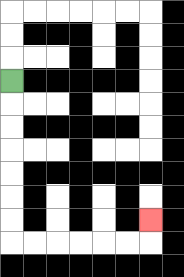{'start': '[0, 3]', 'end': '[6, 9]', 'path_directions': 'D,D,D,D,D,D,D,R,R,R,R,R,R,U', 'path_coordinates': '[[0, 3], [0, 4], [0, 5], [0, 6], [0, 7], [0, 8], [0, 9], [0, 10], [1, 10], [2, 10], [3, 10], [4, 10], [5, 10], [6, 10], [6, 9]]'}